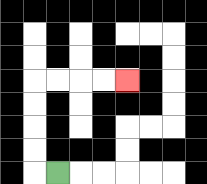{'start': '[2, 7]', 'end': '[5, 3]', 'path_directions': 'L,U,U,U,U,R,R,R,R', 'path_coordinates': '[[2, 7], [1, 7], [1, 6], [1, 5], [1, 4], [1, 3], [2, 3], [3, 3], [4, 3], [5, 3]]'}